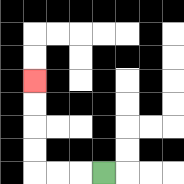{'start': '[4, 7]', 'end': '[1, 3]', 'path_directions': 'L,L,L,U,U,U,U', 'path_coordinates': '[[4, 7], [3, 7], [2, 7], [1, 7], [1, 6], [1, 5], [1, 4], [1, 3]]'}